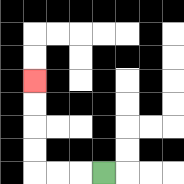{'start': '[4, 7]', 'end': '[1, 3]', 'path_directions': 'L,L,L,U,U,U,U', 'path_coordinates': '[[4, 7], [3, 7], [2, 7], [1, 7], [1, 6], [1, 5], [1, 4], [1, 3]]'}